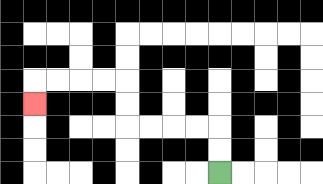{'start': '[9, 7]', 'end': '[1, 4]', 'path_directions': 'U,U,L,L,L,L,U,U,L,L,L,L,D', 'path_coordinates': '[[9, 7], [9, 6], [9, 5], [8, 5], [7, 5], [6, 5], [5, 5], [5, 4], [5, 3], [4, 3], [3, 3], [2, 3], [1, 3], [1, 4]]'}